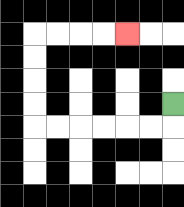{'start': '[7, 4]', 'end': '[5, 1]', 'path_directions': 'D,L,L,L,L,L,L,U,U,U,U,R,R,R,R', 'path_coordinates': '[[7, 4], [7, 5], [6, 5], [5, 5], [4, 5], [3, 5], [2, 5], [1, 5], [1, 4], [1, 3], [1, 2], [1, 1], [2, 1], [3, 1], [4, 1], [5, 1]]'}